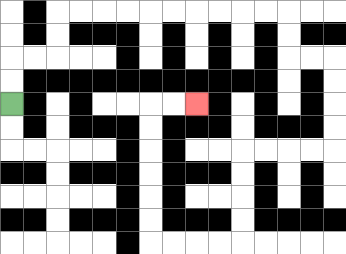{'start': '[0, 4]', 'end': '[8, 4]', 'path_directions': 'U,U,R,R,U,U,R,R,R,R,R,R,R,R,R,R,D,D,R,R,D,D,D,D,L,L,L,L,D,D,D,D,L,L,L,L,U,U,U,U,U,U,R,R', 'path_coordinates': '[[0, 4], [0, 3], [0, 2], [1, 2], [2, 2], [2, 1], [2, 0], [3, 0], [4, 0], [5, 0], [6, 0], [7, 0], [8, 0], [9, 0], [10, 0], [11, 0], [12, 0], [12, 1], [12, 2], [13, 2], [14, 2], [14, 3], [14, 4], [14, 5], [14, 6], [13, 6], [12, 6], [11, 6], [10, 6], [10, 7], [10, 8], [10, 9], [10, 10], [9, 10], [8, 10], [7, 10], [6, 10], [6, 9], [6, 8], [6, 7], [6, 6], [6, 5], [6, 4], [7, 4], [8, 4]]'}